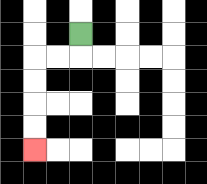{'start': '[3, 1]', 'end': '[1, 6]', 'path_directions': 'D,L,L,D,D,D,D', 'path_coordinates': '[[3, 1], [3, 2], [2, 2], [1, 2], [1, 3], [1, 4], [1, 5], [1, 6]]'}